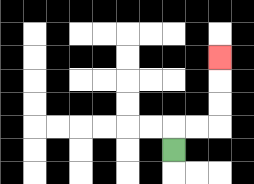{'start': '[7, 6]', 'end': '[9, 2]', 'path_directions': 'U,R,R,U,U,U', 'path_coordinates': '[[7, 6], [7, 5], [8, 5], [9, 5], [9, 4], [9, 3], [9, 2]]'}